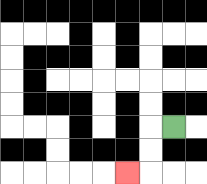{'start': '[7, 5]', 'end': '[5, 7]', 'path_directions': 'L,D,D,L', 'path_coordinates': '[[7, 5], [6, 5], [6, 6], [6, 7], [5, 7]]'}